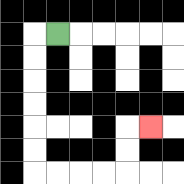{'start': '[2, 1]', 'end': '[6, 5]', 'path_directions': 'L,D,D,D,D,D,D,R,R,R,R,U,U,R', 'path_coordinates': '[[2, 1], [1, 1], [1, 2], [1, 3], [1, 4], [1, 5], [1, 6], [1, 7], [2, 7], [3, 7], [4, 7], [5, 7], [5, 6], [5, 5], [6, 5]]'}